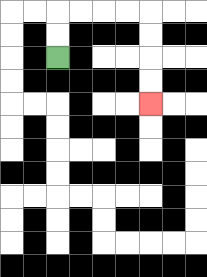{'start': '[2, 2]', 'end': '[6, 4]', 'path_directions': 'U,U,R,R,R,R,D,D,D,D', 'path_coordinates': '[[2, 2], [2, 1], [2, 0], [3, 0], [4, 0], [5, 0], [6, 0], [6, 1], [6, 2], [6, 3], [6, 4]]'}